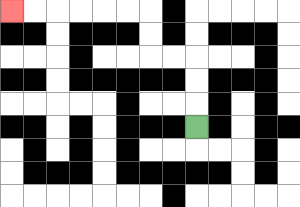{'start': '[8, 5]', 'end': '[0, 0]', 'path_directions': 'U,U,U,L,L,U,U,L,L,L,L,L,L', 'path_coordinates': '[[8, 5], [8, 4], [8, 3], [8, 2], [7, 2], [6, 2], [6, 1], [6, 0], [5, 0], [4, 0], [3, 0], [2, 0], [1, 0], [0, 0]]'}